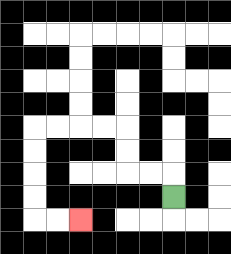{'start': '[7, 8]', 'end': '[3, 9]', 'path_directions': 'U,L,L,U,U,L,L,L,L,D,D,D,D,R,R', 'path_coordinates': '[[7, 8], [7, 7], [6, 7], [5, 7], [5, 6], [5, 5], [4, 5], [3, 5], [2, 5], [1, 5], [1, 6], [1, 7], [1, 8], [1, 9], [2, 9], [3, 9]]'}